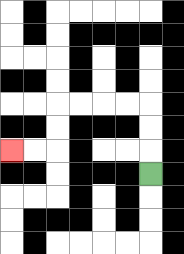{'start': '[6, 7]', 'end': '[0, 6]', 'path_directions': 'U,U,U,L,L,L,L,D,D,L,L', 'path_coordinates': '[[6, 7], [6, 6], [6, 5], [6, 4], [5, 4], [4, 4], [3, 4], [2, 4], [2, 5], [2, 6], [1, 6], [0, 6]]'}